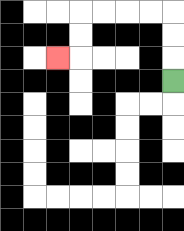{'start': '[7, 3]', 'end': '[2, 2]', 'path_directions': 'U,U,U,L,L,L,L,D,D,L', 'path_coordinates': '[[7, 3], [7, 2], [7, 1], [7, 0], [6, 0], [5, 0], [4, 0], [3, 0], [3, 1], [3, 2], [2, 2]]'}